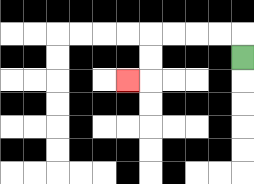{'start': '[10, 2]', 'end': '[5, 3]', 'path_directions': 'U,L,L,L,L,D,D,L', 'path_coordinates': '[[10, 2], [10, 1], [9, 1], [8, 1], [7, 1], [6, 1], [6, 2], [6, 3], [5, 3]]'}